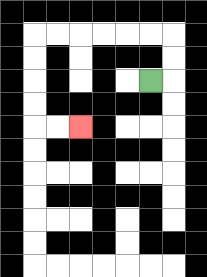{'start': '[6, 3]', 'end': '[3, 5]', 'path_directions': 'R,U,U,L,L,L,L,L,L,D,D,D,D,R,R', 'path_coordinates': '[[6, 3], [7, 3], [7, 2], [7, 1], [6, 1], [5, 1], [4, 1], [3, 1], [2, 1], [1, 1], [1, 2], [1, 3], [1, 4], [1, 5], [2, 5], [3, 5]]'}